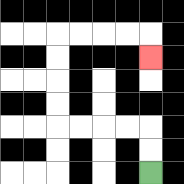{'start': '[6, 7]', 'end': '[6, 2]', 'path_directions': 'U,U,L,L,L,L,U,U,U,U,R,R,R,R,D', 'path_coordinates': '[[6, 7], [6, 6], [6, 5], [5, 5], [4, 5], [3, 5], [2, 5], [2, 4], [2, 3], [2, 2], [2, 1], [3, 1], [4, 1], [5, 1], [6, 1], [6, 2]]'}